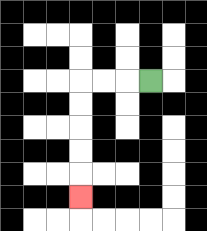{'start': '[6, 3]', 'end': '[3, 8]', 'path_directions': 'L,L,L,D,D,D,D,D', 'path_coordinates': '[[6, 3], [5, 3], [4, 3], [3, 3], [3, 4], [3, 5], [3, 6], [3, 7], [3, 8]]'}